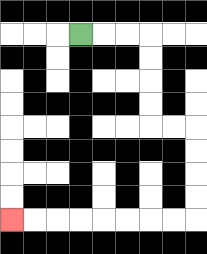{'start': '[3, 1]', 'end': '[0, 9]', 'path_directions': 'R,R,R,D,D,D,D,R,R,D,D,D,D,L,L,L,L,L,L,L,L', 'path_coordinates': '[[3, 1], [4, 1], [5, 1], [6, 1], [6, 2], [6, 3], [6, 4], [6, 5], [7, 5], [8, 5], [8, 6], [8, 7], [8, 8], [8, 9], [7, 9], [6, 9], [5, 9], [4, 9], [3, 9], [2, 9], [1, 9], [0, 9]]'}